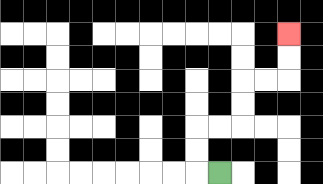{'start': '[9, 7]', 'end': '[12, 1]', 'path_directions': 'L,U,U,R,R,U,U,R,R,U,U', 'path_coordinates': '[[9, 7], [8, 7], [8, 6], [8, 5], [9, 5], [10, 5], [10, 4], [10, 3], [11, 3], [12, 3], [12, 2], [12, 1]]'}